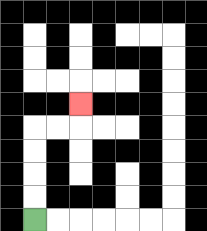{'start': '[1, 9]', 'end': '[3, 4]', 'path_directions': 'U,U,U,U,R,R,U', 'path_coordinates': '[[1, 9], [1, 8], [1, 7], [1, 6], [1, 5], [2, 5], [3, 5], [3, 4]]'}